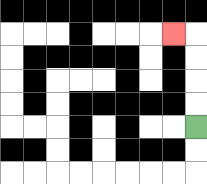{'start': '[8, 5]', 'end': '[7, 1]', 'path_directions': 'U,U,U,U,L', 'path_coordinates': '[[8, 5], [8, 4], [8, 3], [8, 2], [8, 1], [7, 1]]'}